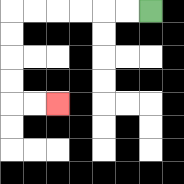{'start': '[6, 0]', 'end': '[2, 4]', 'path_directions': 'L,L,L,L,L,L,D,D,D,D,R,R', 'path_coordinates': '[[6, 0], [5, 0], [4, 0], [3, 0], [2, 0], [1, 0], [0, 0], [0, 1], [0, 2], [0, 3], [0, 4], [1, 4], [2, 4]]'}